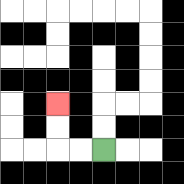{'start': '[4, 6]', 'end': '[2, 4]', 'path_directions': 'L,L,U,U', 'path_coordinates': '[[4, 6], [3, 6], [2, 6], [2, 5], [2, 4]]'}